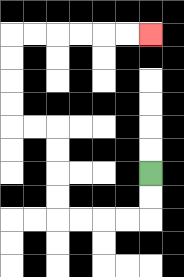{'start': '[6, 7]', 'end': '[6, 1]', 'path_directions': 'D,D,L,L,L,L,U,U,U,U,L,L,U,U,U,U,R,R,R,R,R,R', 'path_coordinates': '[[6, 7], [6, 8], [6, 9], [5, 9], [4, 9], [3, 9], [2, 9], [2, 8], [2, 7], [2, 6], [2, 5], [1, 5], [0, 5], [0, 4], [0, 3], [0, 2], [0, 1], [1, 1], [2, 1], [3, 1], [4, 1], [5, 1], [6, 1]]'}